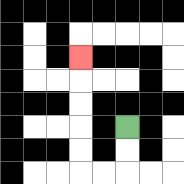{'start': '[5, 5]', 'end': '[3, 2]', 'path_directions': 'D,D,L,L,U,U,U,U,U', 'path_coordinates': '[[5, 5], [5, 6], [5, 7], [4, 7], [3, 7], [3, 6], [3, 5], [3, 4], [3, 3], [3, 2]]'}